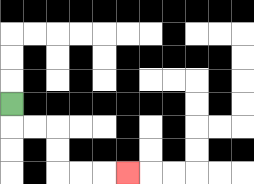{'start': '[0, 4]', 'end': '[5, 7]', 'path_directions': 'D,R,R,D,D,R,R,R', 'path_coordinates': '[[0, 4], [0, 5], [1, 5], [2, 5], [2, 6], [2, 7], [3, 7], [4, 7], [5, 7]]'}